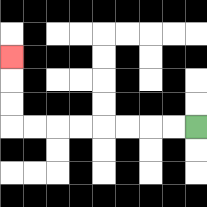{'start': '[8, 5]', 'end': '[0, 2]', 'path_directions': 'L,L,L,L,L,L,L,L,U,U,U', 'path_coordinates': '[[8, 5], [7, 5], [6, 5], [5, 5], [4, 5], [3, 5], [2, 5], [1, 5], [0, 5], [0, 4], [0, 3], [0, 2]]'}